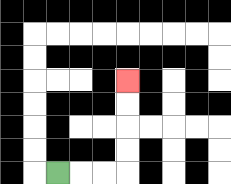{'start': '[2, 7]', 'end': '[5, 3]', 'path_directions': 'R,R,R,U,U,U,U', 'path_coordinates': '[[2, 7], [3, 7], [4, 7], [5, 7], [5, 6], [5, 5], [5, 4], [5, 3]]'}